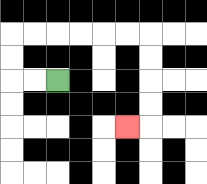{'start': '[2, 3]', 'end': '[5, 5]', 'path_directions': 'L,L,U,U,R,R,R,R,R,R,D,D,D,D,L', 'path_coordinates': '[[2, 3], [1, 3], [0, 3], [0, 2], [0, 1], [1, 1], [2, 1], [3, 1], [4, 1], [5, 1], [6, 1], [6, 2], [6, 3], [6, 4], [6, 5], [5, 5]]'}